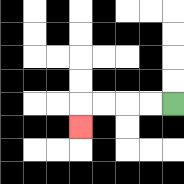{'start': '[7, 4]', 'end': '[3, 5]', 'path_directions': 'L,L,L,L,D', 'path_coordinates': '[[7, 4], [6, 4], [5, 4], [4, 4], [3, 4], [3, 5]]'}